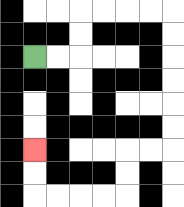{'start': '[1, 2]', 'end': '[1, 6]', 'path_directions': 'R,R,U,U,R,R,R,R,D,D,D,D,D,D,L,L,D,D,L,L,L,L,U,U', 'path_coordinates': '[[1, 2], [2, 2], [3, 2], [3, 1], [3, 0], [4, 0], [5, 0], [6, 0], [7, 0], [7, 1], [7, 2], [7, 3], [7, 4], [7, 5], [7, 6], [6, 6], [5, 6], [5, 7], [5, 8], [4, 8], [3, 8], [2, 8], [1, 8], [1, 7], [1, 6]]'}